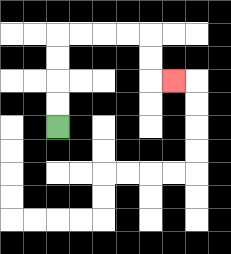{'start': '[2, 5]', 'end': '[7, 3]', 'path_directions': 'U,U,U,U,R,R,R,R,D,D,R', 'path_coordinates': '[[2, 5], [2, 4], [2, 3], [2, 2], [2, 1], [3, 1], [4, 1], [5, 1], [6, 1], [6, 2], [6, 3], [7, 3]]'}